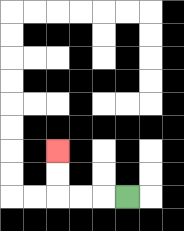{'start': '[5, 8]', 'end': '[2, 6]', 'path_directions': 'L,L,L,U,U', 'path_coordinates': '[[5, 8], [4, 8], [3, 8], [2, 8], [2, 7], [2, 6]]'}